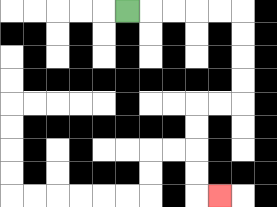{'start': '[5, 0]', 'end': '[9, 8]', 'path_directions': 'R,R,R,R,R,D,D,D,D,L,L,D,D,D,D,R', 'path_coordinates': '[[5, 0], [6, 0], [7, 0], [8, 0], [9, 0], [10, 0], [10, 1], [10, 2], [10, 3], [10, 4], [9, 4], [8, 4], [8, 5], [8, 6], [8, 7], [8, 8], [9, 8]]'}